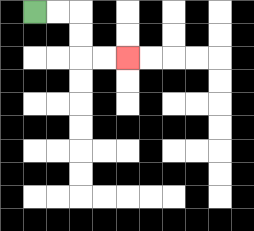{'start': '[1, 0]', 'end': '[5, 2]', 'path_directions': 'R,R,D,D,R,R', 'path_coordinates': '[[1, 0], [2, 0], [3, 0], [3, 1], [3, 2], [4, 2], [5, 2]]'}